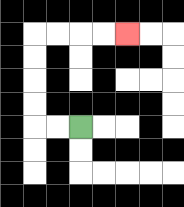{'start': '[3, 5]', 'end': '[5, 1]', 'path_directions': 'L,L,U,U,U,U,R,R,R,R', 'path_coordinates': '[[3, 5], [2, 5], [1, 5], [1, 4], [1, 3], [1, 2], [1, 1], [2, 1], [3, 1], [4, 1], [5, 1]]'}